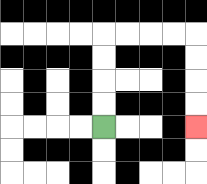{'start': '[4, 5]', 'end': '[8, 5]', 'path_directions': 'U,U,U,U,R,R,R,R,D,D,D,D', 'path_coordinates': '[[4, 5], [4, 4], [4, 3], [4, 2], [4, 1], [5, 1], [6, 1], [7, 1], [8, 1], [8, 2], [8, 3], [8, 4], [8, 5]]'}